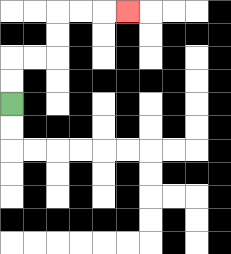{'start': '[0, 4]', 'end': '[5, 0]', 'path_directions': 'U,U,R,R,U,U,R,R,R', 'path_coordinates': '[[0, 4], [0, 3], [0, 2], [1, 2], [2, 2], [2, 1], [2, 0], [3, 0], [4, 0], [5, 0]]'}